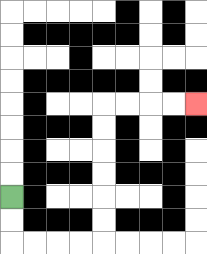{'start': '[0, 8]', 'end': '[8, 4]', 'path_directions': 'D,D,R,R,R,R,U,U,U,U,U,U,R,R,R,R', 'path_coordinates': '[[0, 8], [0, 9], [0, 10], [1, 10], [2, 10], [3, 10], [4, 10], [4, 9], [4, 8], [4, 7], [4, 6], [4, 5], [4, 4], [5, 4], [6, 4], [7, 4], [8, 4]]'}